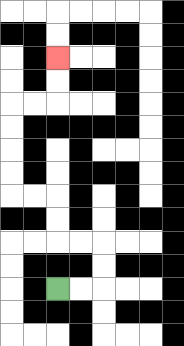{'start': '[2, 12]', 'end': '[2, 2]', 'path_directions': 'R,R,U,U,L,L,U,U,L,L,U,U,U,U,R,R,U,U', 'path_coordinates': '[[2, 12], [3, 12], [4, 12], [4, 11], [4, 10], [3, 10], [2, 10], [2, 9], [2, 8], [1, 8], [0, 8], [0, 7], [0, 6], [0, 5], [0, 4], [1, 4], [2, 4], [2, 3], [2, 2]]'}